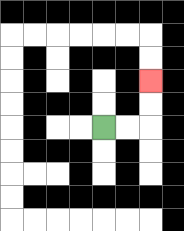{'start': '[4, 5]', 'end': '[6, 3]', 'path_directions': 'R,R,U,U', 'path_coordinates': '[[4, 5], [5, 5], [6, 5], [6, 4], [6, 3]]'}